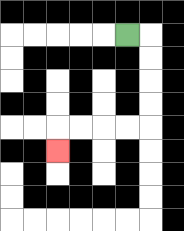{'start': '[5, 1]', 'end': '[2, 6]', 'path_directions': 'R,D,D,D,D,L,L,L,L,D', 'path_coordinates': '[[5, 1], [6, 1], [6, 2], [6, 3], [6, 4], [6, 5], [5, 5], [4, 5], [3, 5], [2, 5], [2, 6]]'}